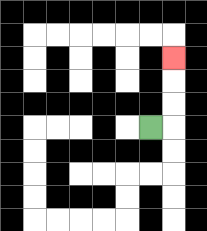{'start': '[6, 5]', 'end': '[7, 2]', 'path_directions': 'R,U,U,U', 'path_coordinates': '[[6, 5], [7, 5], [7, 4], [7, 3], [7, 2]]'}